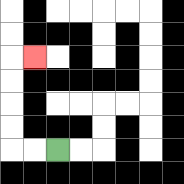{'start': '[2, 6]', 'end': '[1, 2]', 'path_directions': 'L,L,U,U,U,U,R', 'path_coordinates': '[[2, 6], [1, 6], [0, 6], [0, 5], [0, 4], [0, 3], [0, 2], [1, 2]]'}